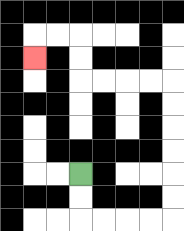{'start': '[3, 7]', 'end': '[1, 2]', 'path_directions': 'D,D,R,R,R,R,U,U,U,U,U,U,L,L,L,L,U,U,L,L,D', 'path_coordinates': '[[3, 7], [3, 8], [3, 9], [4, 9], [5, 9], [6, 9], [7, 9], [7, 8], [7, 7], [7, 6], [7, 5], [7, 4], [7, 3], [6, 3], [5, 3], [4, 3], [3, 3], [3, 2], [3, 1], [2, 1], [1, 1], [1, 2]]'}